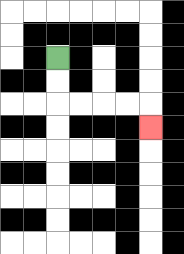{'start': '[2, 2]', 'end': '[6, 5]', 'path_directions': 'D,D,R,R,R,R,D', 'path_coordinates': '[[2, 2], [2, 3], [2, 4], [3, 4], [4, 4], [5, 4], [6, 4], [6, 5]]'}